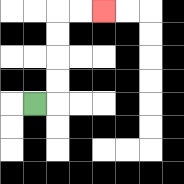{'start': '[1, 4]', 'end': '[4, 0]', 'path_directions': 'R,U,U,U,U,R,R', 'path_coordinates': '[[1, 4], [2, 4], [2, 3], [2, 2], [2, 1], [2, 0], [3, 0], [4, 0]]'}